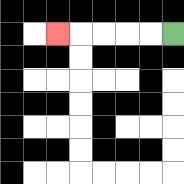{'start': '[7, 1]', 'end': '[2, 1]', 'path_directions': 'L,L,L,L,L', 'path_coordinates': '[[7, 1], [6, 1], [5, 1], [4, 1], [3, 1], [2, 1]]'}